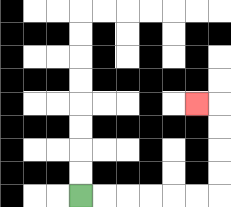{'start': '[3, 8]', 'end': '[8, 4]', 'path_directions': 'R,R,R,R,R,R,U,U,U,U,L', 'path_coordinates': '[[3, 8], [4, 8], [5, 8], [6, 8], [7, 8], [8, 8], [9, 8], [9, 7], [9, 6], [9, 5], [9, 4], [8, 4]]'}